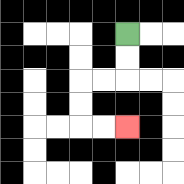{'start': '[5, 1]', 'end': '[5, 5]', 'path_directions': 'D,D,L,L,D,D,R,R', 'path_coordinates': '[[5, 1], [5, 2], [5, 3], [4, 3], [3, 3], [3, 4], [3, 5], [4, 5], [5, 5]]'}